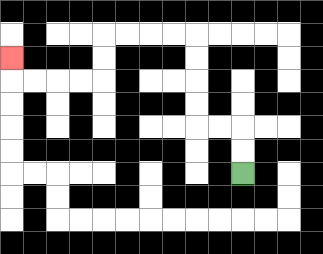{'start': '[10, 7]', 'end': '[0, 2]', 'path_directions': 'U,U,L,L,U,U,U,U,L,L,L,L,D,D,L,L,L,L,U', 'path_coordinates': '[[10, 7], [10, 6], [10, 5], [9, 5], [8, 5], [8, 4], [8, 3], [8, 2], [8, 1], [7, 1], [6, 1], [5, 1], [4, 1], [4, 2], [4, 3], [3, 3], [2, 3], [1, 3], [0, 3], [0, 2]]'}